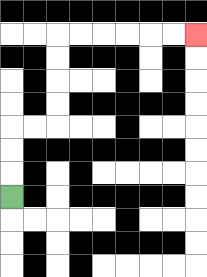{'start': '[0, 8]', 'end': '[8, 1]', 'path_directions': 'U,U,U,R,R,U,U,U,U,R,R,R,R,R,R', 'path_coordinates': '[[0, 8], [0, 7], [0, 6], [0, 5], [1, 5], [2, 5], [2, 4], [2, 3], [2, 2], [2, 1], [3, 1], [4, 1], [5, 1], [6, 1], [7, 1], [8, 1]]'}